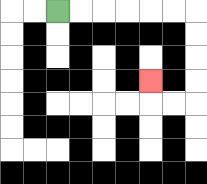{'start': '[2, 0]', 'end': '[6, 3]', 'path_directions': 'R,R,R,R,R,R,D,D,D,D,L,L,U', 'path_coordinates': '[[2, 0], [3, 0], [4, 0], [5, 0], [6, 0], [7, 0], [8, 0], [8, 1], [8, 2], [8, 3], [8, 4], [7, 4], [6, 4], [6, 3]]'}